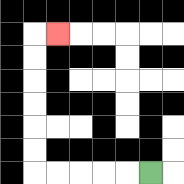{'start': '[6, 7]', 'end': '[2, 1]', 'path_directions': 'L,L,L,L,L,U,U,U,U,U,U,R', 'path_coordinates': '[[6, 7], [5, 7], [4, 7], [3, 7], [2, 7], [1, 7], [1, 6], [1, 5], [1, 4], [1, 3], [1, 2], [1, 1], [2, 1]]'}